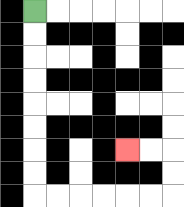{'start': '[1, 0]', 'end': '[5, 6]', 'path_directions': 'D,D,D,D,D,D,D,D,R,R,R,R,R,R,U,U,L,L', 'path_coordinates': '[[1, 0], [1, 1], [1, 2], [1, 3], [1, 4], [1, 5], [1, 6], [1, 7], [1, 8], [2, 8], [3, 8], [4, 8], [5, 8], [6, 8], [7, 8], [7, 7], [7, 6], [6, 6], [5, 6]]'}